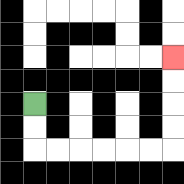{'start': '[1, 4]', 'end': '[7, 2]', 'path_directions': 'D,D,R,R,R,R,R,R,U,U,U,U', 'path_coordinates': '[[1, 4], [1, 5], [1, 6], [2, 6], [3, 6], [4, 6], [5, 6], [6, 6], [7, 6], [7, 5], [7, 4], [7, 3], [7, 2]]'}